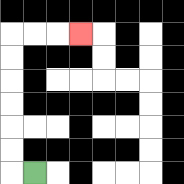{'start': '[1, 7]', 'end': '[3, 1]', 'path_directions': 'L,U,U,U,U,U,U,R,R,R', 'path_coordinates': '[[1, 7], [0, 7], [0, 6], [0, 5], [0, 4], [0, 3], [0, 2], [0, 1], [1, 1], [2, 1], [3, 1]]'}